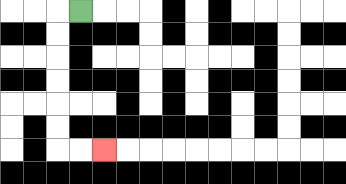{'start': '[3, 0]', 'end': '[4, 6]', 'path_directions': 'L,D,D,D,D,D,D,R,R', 'path_coordinates': '[[3, 0], [2, 0], [2, 1], [2, 2], [2, 3], [2, 4], [2, 5], [2, 6], [3, 6], [4, 6]]'}